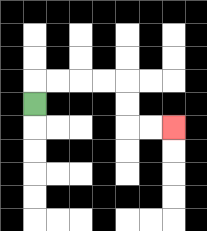{'start': '[1, 4]', 'end': '[7, 5]', 'path_directions': 'U,R,R,R,R,D,D,R,R', 'path_coordinates': '[[1, 4], [1, 3], [2, 3], [3, 3], [4, 3], [5, 3], [5, 4], [5, 5], [6, 5], [7, 5]]'}